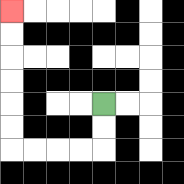{'start': '[4, 4]', 'end': '[0, 0]', 'path_directions': 'D,D,L,L,L,L,U,U,U,U,U,U', 'path_coordinates': '[[4, 4], [4, 5], [4, 6], [3, 6], [2, 6], [1, 6], [0, 6], [0, 5], [0, 4], [0, 3], [0, 2], [0, 1], [0, 0]]'}